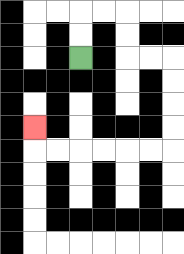{'start': '[3, 2]', 'end': '[1, 5]', 'path_directions': 'U,U,R,R,D,D,R,R,D,D,D,D,L,L,L,L,L,L,U', 'path_coordinates': '[[3, 2], [3, 1], [3, 0], [4, 0], [5, 0], [5, 1], [5, 2], [6, 2], [7, 2], [7, 3], [7, 4], [7, 5], [7, 6], [6, 6], [5, 6], [4, 6], [3, 6], [2, 6], [1, 6], [1, 5]]'}